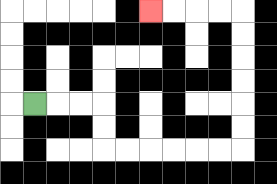{'start': '[1, 4]', 'end': '[6, 0]', 'path_directions': 'R,R,R,D,D,R,R,R,R,R,R,U,U,U,U,U,U,L,L,L,L', 'path_coordinates': '[[1, 4], [2, 4], [3, 4], [4, 4], [4, 5], [4, 6], [5, 6], [6, 6], [7, 6], [8, 6], [9, 6], [10, 6], [10, 5], [10, 4], [10, 3], [10, 2], [10, 1], [10, 0], [9, 0], [8, 0], [7, 0], [6, 0]]'}